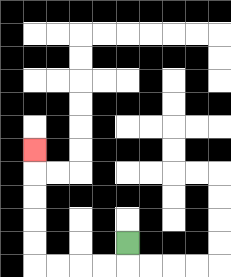{'start': '[5, 10]', 'end': '[1, 6]', 'path_directions': 'D,L,L,L,L,U,U,U,U,U', 'path_coordinates': '[[5, 10], [5, 11], [4, 11], [3, 11], [2, 11], [1, 11], [1, 10], [1, 9], [1, 8], [1, 7], [1, 6]]'}